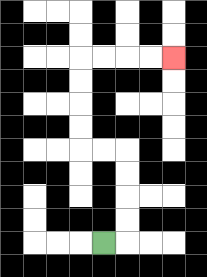{'start': '[4, 10]', 'end': '[7, 2]', 'path_directions': 'R,U,U,U,U,L,L,U,U,U,U,R,R,R,R', 'path_coordinates': '[[4, 10], [5, 10], [5, 9], [5, 8], [5, 7], [5, 6], [4, 6], [3, 6], [3, 5], [3, 4], [3, 3], [3, 2], [4, 2], [5, 2], [6, 2], [7, 2]]'}